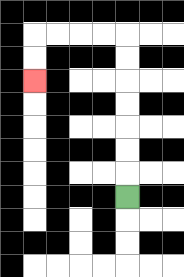{'start': '[5, 8]', 'end': '[1, 3]', 'path_directions': 'U,U,U,U,U,U,U,L,L,L,L,D,D', 'path_coordinates': '[[5, 8], [5, 7], [5, 6], [5, 5], [5, 4], [5, 3], [5, 2], [5, 1], [4, 1], [3, 1], [2, 1], [1, 1], [1, 2], [1, 3]]'}